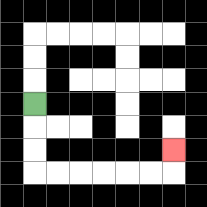{'start': '[1, 4]', 'end': '[7, 6]', 'path_directions': 'D,D,D,R,R,R,R,R,R,U', 'path_coordinates': '[[1, 4], [1, 5], [1, 6], [1, 7], [2, 7], [3, 7], [4, 7], [5, 7], [6, 7], [7, 7], [7, 6]]'}